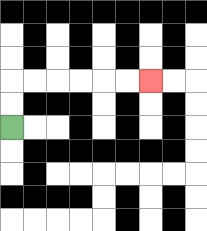{'start': '[0, 5]', 'end': '[6, 3]', 'path_directions': 'U,U,R,R,R,R,R,R', 'path_coordinates': '[[0, 5], [0, 4], [0, 3], [1, 3], [2, 3], [3, 3], [4, 3], [5, 3], [6, 3]]'}